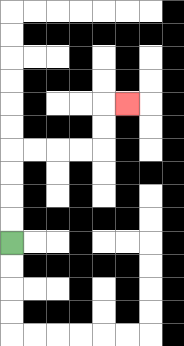{'start': '[0, 10]', 'end': '[5, 4]', 'path_directions': 'U,U,U,U,R,R,R,R,U,U,R', 'path_coordinates': '[[0, 10], [0, 9], [0, 8], [0, 7], [0, 6], [1, 6], [2, 6], [3, 6], [4, 6], [4, 5], [4, 4], [5, 4]]'}